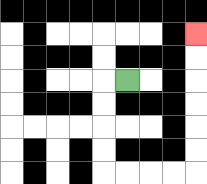{'start': '[5, 3]', 'end': '[8, 1]', 'path_directions': 'L,D,D,D,D,R,R,R,R,U,U,U,U,U,U', 'path_coordinates': '[[5, 3], [4, 3], [4, 4], [4, 5], [4, 6], [4, 7], [5, 7], [6, 7], [7, 7], [8, 7], [8, 6], [8, 5], [8, 4], [8, 3], [8, 2], [8, 1]]'}